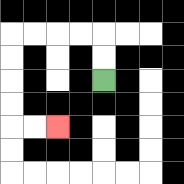{'start': '[4, 3]', 'end': '[2, 5]', 'path_directions': 'U,U,L,L,L,L,D,D,D,D,R,R', 'path_coordinates': '[[4, 3], [4, 2], [4, 1], [3, 1], [2, 1], [1, 1], [0, 1], [0, 2], [0, 3], [0, 4], [0, 5], [1, 5], [2, 5]]'}